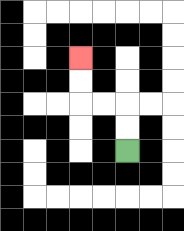{'start': '[5, 6]', 'end': '[3, 2]', 'path_directions': 'U,U,L,L,U,U', 'path_coordinates': '[[5, 6], [5, 5], [5, 4], [4, 4], [3, 4], [3, 3], [3, 2]]'}